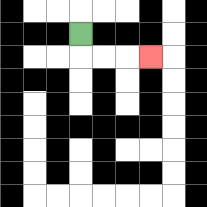{'start': '[3, 1]', 'end': '[6, 2]', 'path_directions': 'D,R,R,R', 'path_coordinates': '[[3, 1], [3, 2], [4, 2], [5, 2], [6, 2]]'}